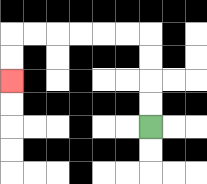{'start': '[6, 5]', 'end': '[0, 3]', 'path_directions': 'U,U,U,U,L,L,L,L,L,L,D,D', 'path_coordinates': '[[6, 5], [6, 4], [6, 3], [6, 2], [6, 1], [5, 1], [4, 1], [3, 1], [2, 1], [1, 1], [0, 1], [0, 2], [0, 3]]'}